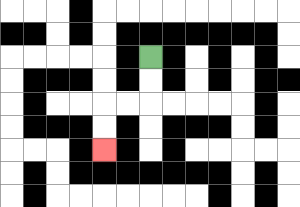{'start': '[6, 2]', 'end': '[4, 6]', 'path_directions': 'D,D,L,L,D,D', 'path_coordinates': '[[6, 2], [6, 3], [6, 4], [5, 4], [4, 4], [4, 5], [4, 6]]'}